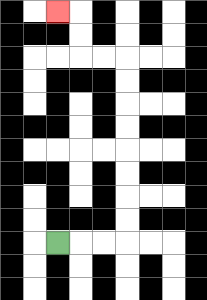{'start': '[2, 10]', 'end': '[2, 0]', 'path_directions': 'R,R,R,U,U,U,U,U,U,U,U,L,L,U,U,L', 'path_coordinates': '[[2, 10], [3, 10], [4, 10], [5, 10], [5, 9], [5, 8], [5, 7], [5, 6], [5, 5], [5, 4], [5, 3], [5, 2], [4, 2], [3, 2], [3, 1], [3, 0], [2, 0]]'}